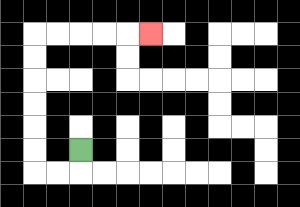{'start': '[3, 6]', 'end': '[6, 1]', 'path_directions': 'D,L,L,U,U,U,U,U,U,R,R,R,R,R', 'path_coordinates': '[[3, 6], [3, 7], [2, 7], [1, 7], [1, 6], [1, 5], [1, 4], [1, 3], [1, 2], [1, 1], [2, 1], [3, 1], [4, 1], [5, 1], [6, 1]]'}